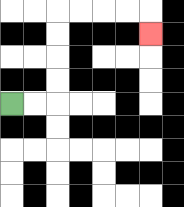{'start': '[0, 4]', 'end': '[6, 1]', 'path_directions': 'R,R,U,U,U,U,R,R,R,R,D', 'path_coordinates': '[[0, 4], [1, 4], [2, 4], [2, 3], [2, 2], [2, 1], [2, 0], [3, 0], [4, 0], [5, 0], [6, 0], [6, 1]]'}